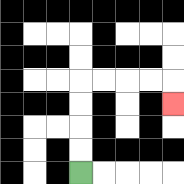{'start': '[3, 7]', 'end': '[7, 4]', 'path_directions': 'U,U,U,U,R,R,R,R,D', 'path_coordinates': '[[3, 7], [3, 6], [3, 5], [3, 4], [3, 3], [4, 3], [5, 3], [6, 3], [7, 3], [7, 4]]'}